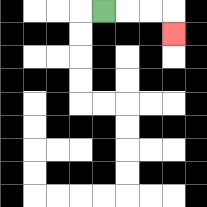{'start': '[4, 0]', 'end': '[7, 1]', 'path_directions': 'R,R,R,D', 'path_coordinates': '[[4, 0], [5, 0], [6, 0], [7, 0], [7, 1]]'}